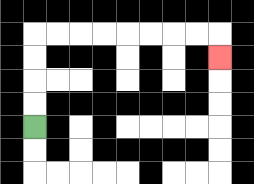{'start': '[1, 5]', 'end': '[9, 2]', 'path_directions': 'U,U,U,U,R,R,R,R,R,R,R,R,D', 'path_coordinates': '[[1, 5], [1, 4], [1, 3], [1, 2], [1, 1], [2, 1], [3, 1], [4, 1], [5, 1], [6, 1], [7, 1], [8, 1], [9, 1], [9, 2]]'}